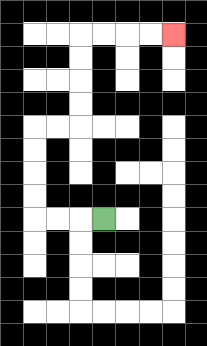{'start': '[4, 9]', 'end': '[7, 1]', 'path_directions': 'L,L,L,U,U,U,U,R,R,U,U,U,U,R,R,R,R', 'path_coordinates': '[[4, 9], [3, 9], [2, 9], [1, 9], [1, 8], [1, 7], [1, 6], [1, 5], [2, 5], [3, 5], [3, 4], [3, 3], [3, 2], [3, 1], [4, 1], [5, 1], [6, 1], [7, 1]]'}